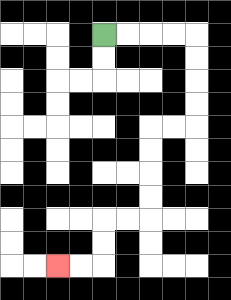{'start': '[4, 1]', 'end': '[2, 11]', 'path_directions': 'R,R,R,R,D,D,D,D,L,L,D,D,D,D,L,L,D,D,L,L', 'path_coordinates': '[[4, 1], [5, 1], [6, 1], [7, 1], [8, 1], [8, 2], [8, 3], [8, 4], [8, 5], [7, 5], [6, 5], [6, 6], [6, 7], [6, 8], [6, 9], [5, 9], [4, 9], [4, 10], [4, 11], [3, 11], [2, 11]]'}